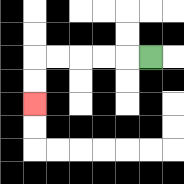{'start': '[6, 2]', 'end': '[1, 4]', 'path_directions': 'L,L,L,L,L,D,D', 'path_coordinates': '[[6, 2], [5, 2], [4, 2], [3, 2], [2, 2], [1, 2], [1, 3], [1, 4]]'}